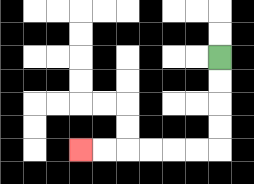{'start': '[9, 2]', 'end': '[3, 6]', 'path_directions': 'D,D,D,D,L,L,L,L,L,L', 'path_coordinates': '[[9, 2], [9, 3], [9, 4], [9, 5], [9, 6], [8, 6], [7, 6], [6, 6], [5, 6], [4, 6], [3, 6]]'}